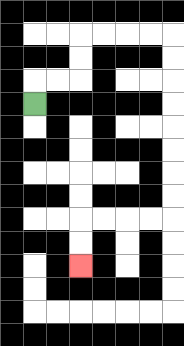{'start': '[1, 4]', 'end': '[3, 11]', 'path_directions': 'U,R,R,U,U,R,R,R,R,D,D,D,D,D,D,D,D,L,L,L,L,D,D', 'path_coordinates': '[[1, 4], [1, 3], [2, 3], [3, 3], [3, 2], [3, 1], [4, 1], [5, 1], [6, 1], [7, 1], [7, 2], [7, 3], [7, 4], [7, 5], [7, 6], [7, 7], [7, 8], [7, 9], [6, 9], [5, 9], [4, 9], [3, 9], [3, 10], [3, 11]]'}